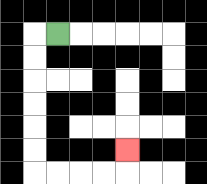{'start': '[2, 1]', 'end': '[5, 6]', 'path_directions': 'L,D,D,D,D,D,D,R,R,R,R,U', 'path_coordinates': '[[2, 1], [1, 1], [1, 2], [1, 3], [1, 4], [1, 5], [1, 6], [1, 7], [2, 7], [3, 7], [4, 7], [5, 7], [5, 6]]'}